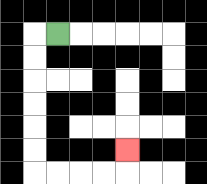{'start': '[2, 1]', 'end': '[5, 6]', 'path_directions': 'L,D,D,D,D,D,D,R,R,R,R,U', 'path_coordinates': '[[2, 1], [1, 1], [1, 2], [1, 3], [1, 4], [1, 5], [1, 6], [1, 7], [2, 7], [3, 7], [4, 7], [5, 7], [5, 6]]'}